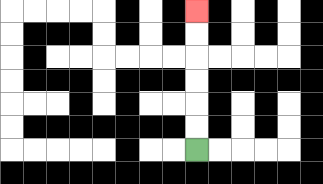{'start': '[8, 6]', 'end': '[8, 0]', 'path_directions': 'U,U,U,U,U,U', 'path_coordinates': '[[8, 6], [8, 5], [8, 4], [8, 3], [8, 2], [8, 1], [8, 0]]'}